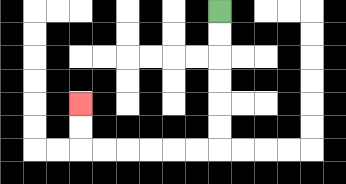{'start': '[9, 0]', 'end': '[3, 4]', 'path_directions': 'D,D,D,D,D,D,L,L,L,L,L,L,U,U', 'path_coordinates': '[[9, 0], [9, 1], [9, 2], [9, 3], [9, 4], [9, 5], [9, 6], [8, 6], [7, 6], [6, 6], [5, 6], [4, 6], [3, 6], [3, 5], [3, 4]]'}